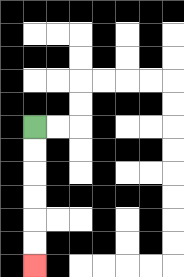{'start': '[1, 5]', 'end': '[1, 11]', 'path_directions': 'D,D,D,D,D,D', 'path_coordinates': '[[1, 5], [1, 6], [1, 7], [1, 8], [1, 9], [1, 10], [1, 11]]'}